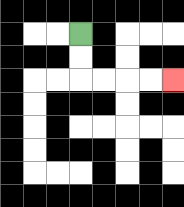{'start': '[3, 1]', 'end': '[7, 3]', 'path_directions': 'D,D,R,R,R,R', 'path_coordinates': '[[3, 1], [3, 2], [3, 3], [4, 3], [5, 3], [6, 3], [7, 3]]'}